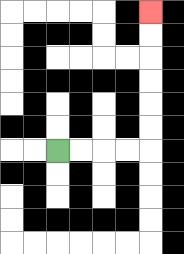{'start': '[2, 6]', 'end': '[6, 0]', 'path_directions': 'R,R,R,R,U,U,U,U,U,U', 'path_coordinates': '[[2, 6], [3, 6], [4, 6], [5, 6], [6, 6], [6, 5], [6, 4], [6, 3], [6, 2], [6, 1], [6, 0]]'}